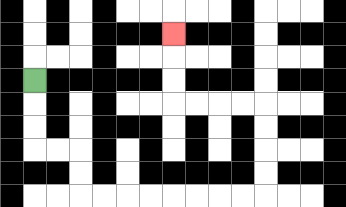{'start': '[1, 3]', 'end': '[7, 1]', 'path_directions': 'D,D,D,R,R,D,D,R,R,R,R,R,R,R,R,U,U,U,U,L,L,L,L,U,U,U', 'path_coordinates': '[[1, 3], [1, 4], [1, 5], [1, 6], [2, 6], [3, 6], [3, 7], [3, 8], [4, 8], [5, 8], [6, 8], [7, 8], [8, 8], [9, 8], [10, 8], [11, 8], [11, 7], [11, 6], [11, 5], [11, 4], [10, 4], [9, 4], [8, 4], [7, 4], [7, 3], [7, 2], [7, 1]]'}